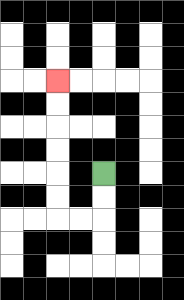{'start': '[4, 7]', 'end': '[2, 3]', 'path_directions': 'D,D,L,L,U,U,U,U,U,U', 'path_coordinates': '[[4, 7], [4, 8], [4, 9], [3, 9], [2, 9], [2, 8], [2, 7], [2, 6], [2, 5], [2, 4], [2, 3]]'}